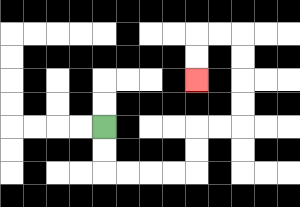{'start': '[4, 5]', 'end': '[8, 3]', 'path_directions': 'D,D,R,R,R,R,U,U,R,R,U,U,U,U,L,L,D,D', 'path_coordinates': '[[4, 5], [4, 6], [4, 7], [5, 7], [6, 7], [7, 7], [8, 7], [8, 6], [8, 5], [9, 5], [10, 5], [10, 4], [10, 3], [10, 2], [10, 1], [9, 1], [8, 1], [8, 2], [8, 3]]'}